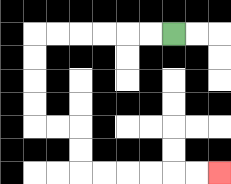{'start': '[7, 1]', 'end': '[9, 7]', 'path_directions': 'L,L,L,L,L,L,D,D,D,D,R,R,D,D,R,R,R,R,R,R', 'path_coordinates': '[[7, 1], [6, 1], [5, 1], [4, 1], [3, 1], [2, 1], [1, 1], [1, 2], [1, 3], [1, 4], [1, 5], [2, 5], [3, 5], [3, 6], [3, 7], [4, 7], [5, 7], [6, 7], [7, 7], [8, 7], [9, 7]]'}